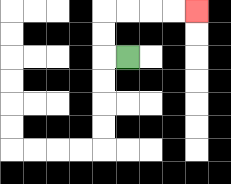{'start': '[5, 2]', 'end': '[8, 0]', 'path_directions': 'L,U,U,R,R,R,R', 'path_coordinates': '[[5, 2], [4, 2], [4, 1], [4, 0], [5, 0], [6, 0], [7, 0], [8, 0]]'}